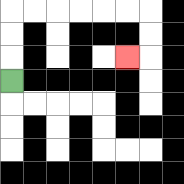{'start': '[0, 3]', 'end': '[5, 2]', 'path_directions': 'U,U,U,R,R,R,R,R,R,D,D,L', 'path_coordinates': '[[0, 3], [0, 2], [0, 1], [0, 0], [1, 0], [2, 0], [3, 0], [4, 0], [5, 0], [6, 0], [6, 1], [6, 2], [5, 2]]'}